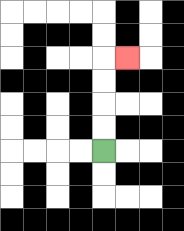{'start': '[4, 6]', 'end': '[5, 2]', 'path_directions': 'U,U,U,U,R', 'path_coordinates': '[[4, 6], [4, 5], [4, 4], [4, 3], [4, 2], [5, 2]]'}